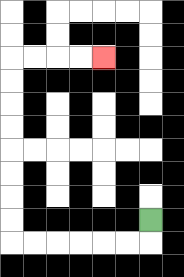{'start': '[6, 9]', 'end': '[4, 2]', 'path_directions': 'D,L,L,L,L,L,L,U,U,U,U,U,U,U,U,R,R,R,R', 'path_coordinates': '[[6, 9], [6, 10], [5, 10], [4, 10], [3, 10], [2, 10], [1, 10], [0, 10], [0, 9], [0, 8], [0, 7], [0, 6], [0, 5], [0, 4], [0, 3], [0, 2], [1, 2], [2, 2], [3, 2], [4, 2]]'}